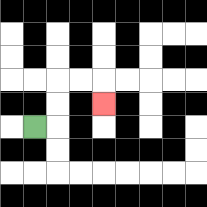{'start': '[1, 5]', 'end': '[4, 4]', 'path_directions': 'R,U,U,R,R,D', 'path_coordinates': '[[1, 5], [2, 5], [2, 4], [2, 3], [3, 3], [4, 3], [4, 4]]'}